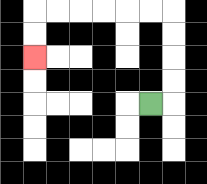{'start': '[6, 4]', 'end': '[1, 2]', 'path_directions': 'R,U,U,U,U,L,L,L,L,L,L,D,D', 'path_coordinates': '[[6, 4], [7, 4], [7, 3], [7, 2], [7, 1], [7, 0], [6, 0], [5, 0], [4, 0], [3, 0], [2, 0], [1, 0], [1, 1], [1, 2]]'}